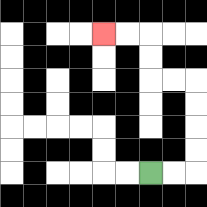{'start': '[6, 7]', 'end': '[4, 1]', 'path_directions': 'R,R,U,U,U,U,L,L,U,U,L,L', 'path_coordinates': '[[6, 7], [7, 7], [8, 7], [8, 6], [8, 5], [8, 4], [8, 3], [7, 3], [6, 3], [6, 2], [6, 1], [5, 1], [4, 1]]'}